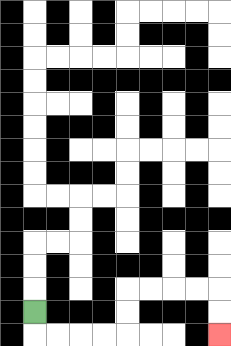{'start': '[1, 13]', 'end': '[9, 14]', 'path_directions': 'D,R,R,R,R,U,U,R,R,R,R,D,D', 'path_coordinates': '[[1, 13], [1, 14], [2, 14], [3, 14], [4, 14], [5, 14], [5, 13], [5, 12], [6, 12], [7, 12], [8, 12], [9, 12], [9, 13], [9, 14]]'}